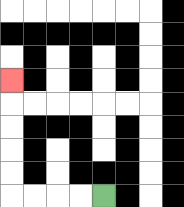{'start': '[4, 8]', 'end': '[0, 3]', 'path_directions': 'L,L,L,L,U,U,U,U,U', 'path_coordinates': '[[4, 8], [3, 8], [2, 8], [1, 8], [0, 8], [0, 7], [0, 6], [0, 5], [0, 4], [0, 3]]'}